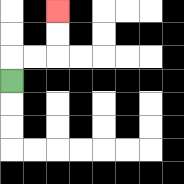{'start': '[0, 3]', 'end': '[2, 0]', 'path_directions': 'U,R,R,U,U', 'path_coordinates': '[[0, 3], [0, 2], [1, 2], [2, 2], [2, 1], [2, 0]]'}